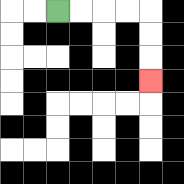{'start': '[2, 0]', 'end': '[6, 3]', 'path_directions': 'R,R,R,R,D,D,D', 'path_coordinates': '[[2, 0], [3, 0], [4, 0], [5, 0], [6, 0], [6, 1], [6, 2], [6, 3]]'}